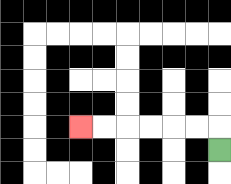{'start': '[9, 6]', 'end': '[3, 5]', 'path_directions': 'U,L,L,L,L,L,L', 'path_coordinates': '[[9, 6], [9, 5], [8, 5], [7, 5], [6, 5], [5, 5], [4, 5], [3, 5]]'}